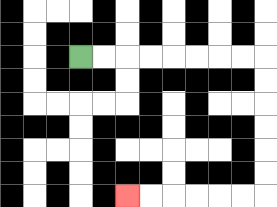{'start': '[3, 2]', 'end': '[5, 8]', 'path_directions': 'R,R,R,R,R,R,R,R,D,D,D,D,D,D,L,L,L,L,L,L', 'path_coordinates': '[[3, 2], [4, 2], [5, 2], [6, 2], [7, 2], [8, 2], [9, 2], [10, 2], [11, 2], [11, 3], [11, 4], [11, 5], [11, 6], [11, 7], [11, 8], [10, 8], [9, 8], [8, 8], [7, 8], [6, 8], [5, 8]]'}